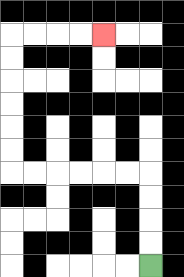{'start': '[6, 11]', 'end': '[4, 1]', 'path_directions': 'U,U,U,U,L,L,L,L,L,L,U,U,U,U,U,U,R,R,R,R', 'path_coordinates': '[[6, 11], [6, 10], [6, 9], [6, 8], [6, 7], [5, 7], [4, 7], [3, 7], [2, 7], [1, 7], [0, 7], [0, 6], [0, 5], [0, 4], [0, 3], [0, 2], [0, 1], [1, 1], [2, 1], [3, 1], [4, 1]]'}